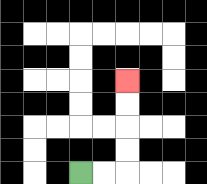{'start': '[3, 7]', 'end': '[5, 3]', 'path_directions': 'R,R,U,U,U,U', 'path_coordinates': '[[3, 7], [4, 7], [5, 7], [5, 6], [5, 5], [5, 4], [5, 3]]'}